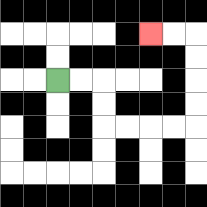{'start': '[2, 3]', 'end': '[6, 1]', 'path_directions': 'R,R,D,D,R,R,R,R,U,U,U,U,L,L', 'path_coordinates': '[[2, 3], [3, 3], [4, 3], [4, 4], [4, 5], [5, 5], [6, 5], [7, 5], [8, 5], [8, 4], [8, 3], [8, 2], [8, 1], [7, 1], [6, 1]]'}